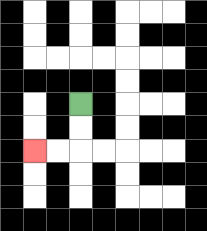{'start': '[3, 4]', 'end': '[1, 6]', 'path_directions': 'D,D,L,L', 'path_coordinates': '[[3, 4], [3, 5], [3, 6], [2, 6], [1, 6]]'}